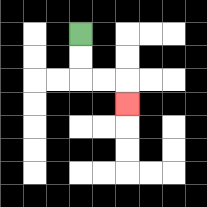{'start': '[3, 1]', 'end': '[5, 4]', 'path_directions': 'D,D,R,R,D', 'path_coordinates': '[[3, 1], [3, 2], [3, 3], [4, 3], [5, 3], [5, 4]]'}